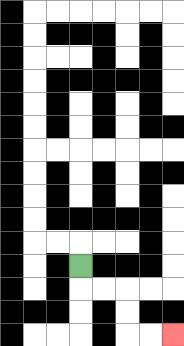{'start': '[3, 11]', 'end': '[7, 14]', 'path_directions': 'D,R,R,D,D,R,R', 'path_coordinates': '[[3, 11], [3, 12], [4, 12], [5, 12], [5, 13], [5, 14], [6, 14], [7, 14]]'}